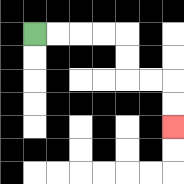{'start': '[1, 1]', 'end': '[7, 5]', 'path_directions': 'R,R,R,R,D,D,R,R,D,D', 'path_coordinates': '[[1, 1], [2, 1], [3, 1], [4, 1], [5, 1], [5, 2], [5, 3], [6, 3], [7, 3], [7, 4], [7, 5]]'}